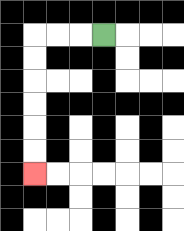{'start': '[4, 1]', 'end': '[1, 7]', 'path_directions': 'L,L,L,D,D,D,D,D,D', 'path_coordinates': '[[4, 1], [3, 1], [2, 1], [1, 1], [1, 2], [1, 3], [1, 4], [1, 5], [1, 6], [1, 7]]'}